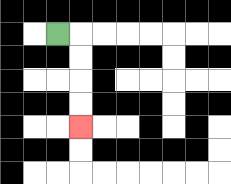{'start': '[2, 1]', 'end': '[3, 5]', 'path_directions': 'R,D,D,D,D', 'path_coordinates': '[[2, 1], [3, 1], [3, 2], [3, 3], [3, 4], [3, 5]]'}